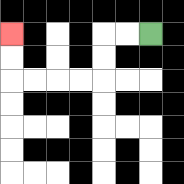{'start': '[6, 1]', 'end': '[0, 1]', 'path_directions': 'L,L,D,D,L,L,L,L,U,U', 'path_coordinates': '[[6, 1], [5, 1], [4, 1], [4, 2], [4, 3], [3, 3], [2, 3], [1, 3], [0, 3], [0, 2], [0, 1]]'}